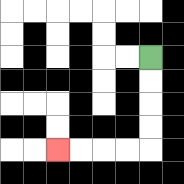{'start': '[6, 2]', 'end': '[2, 6]', 'path_directions': 'D,D,D,D,L,L,L,L', 'path_coordinates': '[[6, 2], [6, 3], [6, 4], [6, 5], [6, 6], [5, 6], [4, 6], [3, 6], [2, 6]]'}